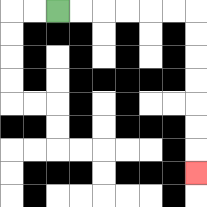{'start': '[2, 0]', 'end': '[8, 7]', 'path_directions': 'R,R,R,R,R,R,D,D,D,D,D,D,D', 'path_coordinates': '[[2, 0], [3, 0], [4, 0], [5, 0], [6, 0], [7, 0], [8, 0], [8, 1], [8, 2], [8, 3], [8, 4], [8, 5], [8, 6], [8, 7]]'}